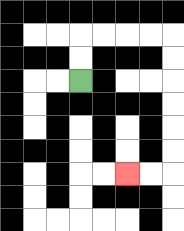{'start': '[3, 3]', 'end': '[5, 7]', 'path_directions': 'U,U,R,R,R,R,D,D,D,D,D,D,L,L', 'path_coordinates': '[[3, 3], [3, 2], [3, 1], [4, 1], [5, 1], [6, 1], [7, 1], [7, 2], [7, 3], [7, 4], [7, 5], [7, 6], [7, 7], [6, 7], [5, 7]]'}